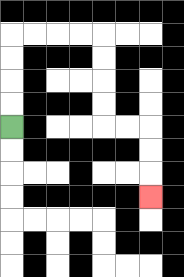{'start': '[0, 5]', 'end': '[6, 8]', 'path_directions': 'U,U,U,U,R,R,R,R,D,D,D,D,R,R,D,D,D', 'path_coordinates': '[[0, 5], [0, 4], [0, 3], [0, 2], [0, 1], [1, 1], [2, 1], [3, 1], [4, 1], [4, 2], [4, 3], [4, 4], [4, 5], [5, 5], [6, 5], [6, 6], [6, 7], [6, 8]]'}